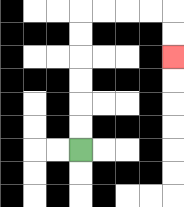{'start': '[3, 6]', 'end': '[7, 2]', 'path_directions': 'U,U,U,U,U,U,R,R,R,R,D,D', 'path_coordinates': '[[3, 6], [3, 5], [3, 4], [3, 3], [3, 2], [3, 1], [3, 0], [4, 0], [5, 0], [6, 0], [7, 0], [7, 1], [7, 2]]'}